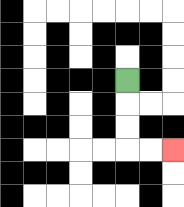{'start': '[5, 3]', 'end': '[7, 6]', 'path_directions': 'D,D,D,R,R', 'path_coordinates': '[[5, 3], [5, 4], [5, 5], [5, 6], [6, 6], [7, 6]]'}